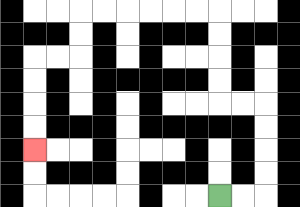{'start': '[9, 8]', 'end': '[1, 6]', 'path_directions': 'R,R,U,U,U,U,L,L,U,U,U,U,L,L,L,L,L,L,D,D,L,L,D,D,D,D', 'path_coordinates': '[[9, 8], [10, 8], [11, 8], [11, 7], [11, 6], [11, 5], [11, 4], [10, 4], [9, 4], [9, 3], [9, 2], [9, 1], [9, 0], [8, 0], [7, 0], [6, 0], [5, 0], [4, 0], [3, 0], [3, 1], [3, 2], [2, 2], [1, 2], [1, 3], [1, 4], [1, 5], [1, 6]]'}